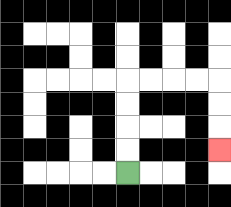{'start': '[5, 7]', 'end': '[9, 6]', 'path_directions': 'U,U,U,U,R,R,R,R,D,D,D', 'path_coordinates': '[[5, 7], [5, 6], [5, 5], [5, 4], [5, 3], [6, 3], [7, 3], [8, 3], [9, 3], [9, 4], [9, 5], [9, 6]]'}